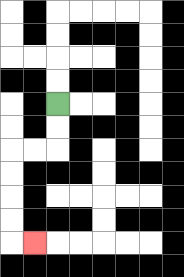{'start': '[2, 4]', 'end': '[1, 10]', 'path_directions': 'D,D,L,L,D,D,D,D,R', 'path_coordinates': '[[2, 4], [2, 5], [2, 6], [1, 6], [0, 6], [0, 7], [0, 8], [0, 9], [0, 10], [1, 10]]'}